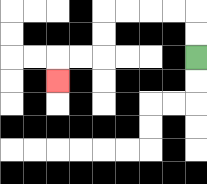{'start': '[8, 2]', 'end': '[2, 3]', 'path_directions': 'U,U,L,L,L,L,D,D,L,L,D', 'path_coordinates': '[[8, 2], [8, 1], [8, 0], [7, 0], [6, 0], [5, 0], [4, 0], [4, 1], [4, 2], [3, 2], [2, 2], [2, 3]]'}